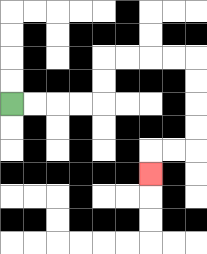{'start': '[0, 4]', 'end': '[6, 7]', 'path_directions': 'R,R,R,R,U,U,R,R,R,R,D,D,D,D,L,L,D', 'path_coordinates': '[[0, 4], [1, 4], [2, 4], [3, 4], [4, 4], [4, 3], [4, 2], [5, 2], [6, 2], [7, 2], [8, 2], [8, 3], [8, 4], [8, 5], [8, 6], [7, 6], [6, 6], [6, 7]]'}